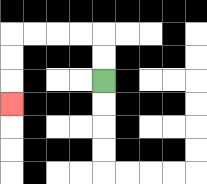{'start': '[4, 3]', 'end': '[0, 4]', 'path_directions': 'U,U,L,L,L,L,D,D,D', 'path_coordinates': '[[4, 3], [4, 2], [4, 1], [3, 1], [2, 1], [1, 1], [0, 1], [0, 2], [0, 3], [0, 4]]'}